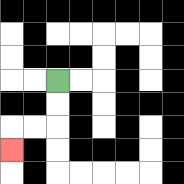{'start': '[2, 3]', 'end': '[0, 6]', 'path_directions': 'D,D,L,L,D', 'path_coordinates': '[[2, 3], [2, 4], [2, 5], [1, 5], [0, 5], [0, 6]]'}